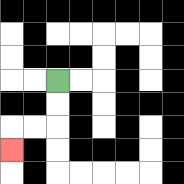{'start': '[2, 3]', 'end': '[0, 6]', 'path_directions': 'D,D,L,L,D', 'path_coordinates': '[[2, 3], [2, 4], [2, 5], [1, 5], [0, 5], [0, 6]]'}